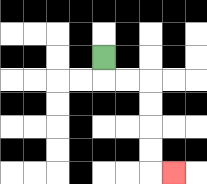{'start': '[4, 2]', 'end': '[7, 7]', 'path_directions': 'D,R,R,D,D,D,D,R', 'path_coordinates': '[[4, 2], [4, 3], [5, 3], [6, 3], [6, 4], [6, 5], [6, 6], [6, 7], [7, 7]]'}